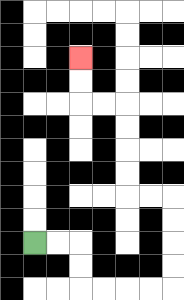{'start': '[1, 10]', 'end': '[3, 2]', 'path_directions': 'R,R,D,D,R,R,R,R,U,U,U,U,L,L,U,U,U,U,L,L,U,U', 'path_coordinates': '[[1, 10], [2, 10], [3, 10], [3, 11], [3, 12], [4, 12], [5, 12], [6, 12], [7, 12], [7, 11], [7, 10], [7, 9], [7, 8], [6, 8], [5, 8], [5, 7], [5, 6], [5, 5], [5, 4], [4, 4], [3, 4], [3, 3], [3, 2]]'}